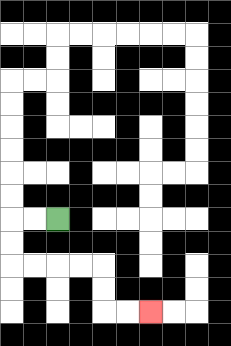{'start': '[2, 9]', 'end': '[6, 13]', 'path_directions': 'L,L,D,D,R,R,R,R,D,D,R,R', 'path_coordinates': '[[2, 9], [1, 9], [0, 9], [0, 10], [0, 11], [1, 11], [2, 11], [3, 11], [4, 11], [4, 12], [4, 13], [5, 13], [6, 13]]'}